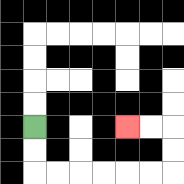{'start': '[1, 5]', 'end': '[5, 5]', 'path_directions': 'D,D,R,R,R,R,R,R,U,U,L,L', 'path_coordinates': '[[1, 5], [1, 6], [1, 7], [2, 7], [3, 7], [4, 7], [5, 7], [6, 7], [7, 7], [7, 6], [7, 5], [6, 5], [5, 5]]'}